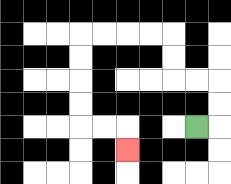{'start': '[8, 5]', 'end': '[5, 6]', 'path_directions': 'R,U,U,L,L,U,U,L,L,L,L,D,D,D,D,R,R,D', 'path_coordinates': '[[8, 5], [9, 5], [9, 4], [9, 3], [8, 3], [7, 3], [7, 2], [7, 1], [6, 1], [5, 1], [4, 1], [3, 1], [3, 2], [3, 3], [3, 4], [3, 5], [4, 5], [5, 5], [5, 6]]'}